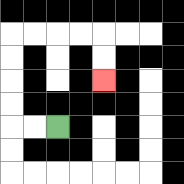{'start': '[2, 5]', 'end': '[4, 3]', 'path_directions': 'L,L,U,U,U,U,R,R,R,R,D,D', 'path_coordinates': '[[2, 5], [1, 5], [0, 5], [0, 4], [0, 3], [0, 2], [0, 1], [1, 1], [2, 1], [3, 1], [4, 1], [4, 2], [4, 3]]'}